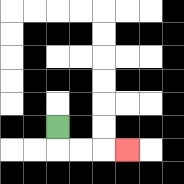{'start': '[2, 5]', 'end': '[5, 6]', 'path_directions': 'D,R,R,R', 'path_coordinates': '[[2, 5], [2, 6], [3, 6], [4, 6], [5, 6]]'}